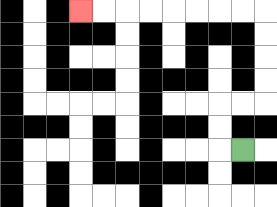{'start': '[10, 6]', 'end': '[3, 0]', 'path_directions': 'L,U,U,R,R,U,U,U,U,L,L,L,L,L,L,L,L', 'path_coordinates': '[[10, 6], [9, 6], [9, 5], [9, 4], [10, 4], [11, 4], [11, 3], [11, 2], [11, 1], [11, 0], [10, 0], [9, 0], [8, 0], [7, 0], [6, 0], [5, 0], [4, 0], [3, 0]]'}